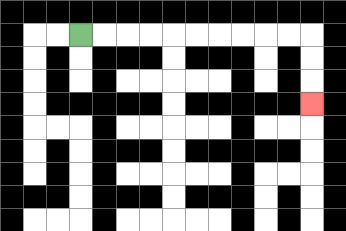{'start': '[3, 1]', 'end': '[13, 4]', 'path_directions': 'R,R,R,R,R,R,R,R,R,R,D,D,D', 'path_coordinates': '[[3, 1], [4, 1], [5, 1], [6, 1], [7, 1], [8, 1], [9, 1], [10, 1], [11, 1], [12, 1], [13, 1], [13, 2], [13, 3], [13, 4]]'}